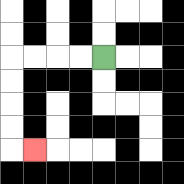{'start': '[4, 2]', 'end': '[1, 6]', 'path_directions': 'L,L,L,L,D,D,D,D,R', 'path_coordinates': '[[4, 2], [3, 2], [2, 2], [1, 2], [0, 2], [0, 3], [0, 4], [0, 5], [0, 6], [1, 6]]'}